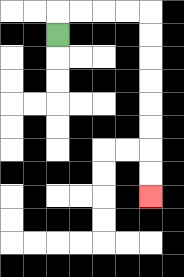{'start': '[2, 1]', 'end': '[6, 8]', 'path_directions': 'U,R,R,R,R,D,D,D,D,D,D,D,D', 'path_coordinates': '[[2, 1], [2, 0], [3, 0], [4, 0], [5, 0], [6, 0], [6, 1], [6, 2], [6, 3], [6, 4], [6, 5], [6, 6], [6, 7], [6, 8]]'}